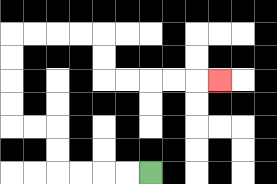{'start': '[6, 7]', 'end': '[9, 3]', 'path_directions': 'L,L,L,L,U,U,L,L,U,U,U,U,R,R,R,R,D,D,R,R,R,R,R', 'path_coordinates': '[[6, 7], [5, 7], [4, 7], [3, 7], [2, 7], [2, 6], [2, 5], [1, 5], [0, 5], [0, 4], [0, 3], [0, 2], [0, 1], [1, 1], [2, 1], [3, 1], [4, 1], [4, 2], [4, 3], [5, 3], [6, 3], [7, 3], [8, 3], [9, 3]]'}